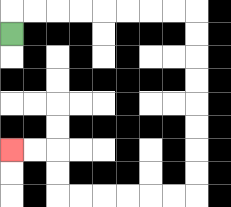{'start': '[0, 1]', 'end': '[0, 6]', 'path_directions': 'U,R,R,R,R,R,R,R,R,D,D,D,D,D,D,D,D,L,L,L,L,L,L,U,U,L,L', 'path_coordinates': '[[0, 1], [0, 0], [1, 0], [2, 0], [3, 0], [4, 0], [5, 0], [6, 0], [7, 0], [8, 0], [8, 1], [8, 2], [8, 3], [8, 4], [8, 5], [8, 6], [8, 7], [8, 8], [7, 8], [6, 8], [5, 8], [4, 8], [3, 8], [2, 8], [2, 7], [2, 6], [1, 6], [0, 6]]'}